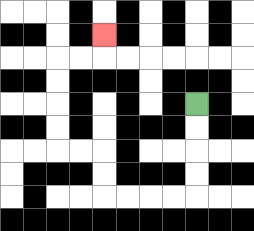{'start': '[8, 4]', 'end': '[4, 1]', 'path_directions': 'D,D,D,D,L,L,L,L,U,U,L,L,U,U,U,U,R,R,U', 'path_coordinates': '[[8, 4], [8, 5], [8, 6], [8, 7], [8, 8], [7, 8], [6, 8], [5, 8], [4, 8], [4, 7], [4, 6], [3, 6], [2, 6], [2, 5], [2, 4], [2, 3], [2, 2], [3, 2], [4, 2], [4, 1]]'}